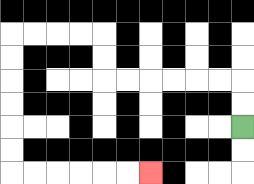{'start': '[10, 5]', 'end': '[6, 7]', 'path_directions': 'U,U,L,L,L,L,L,L,U,U,L,L,L,L,D,D,D,D,D,D,R,R,R,R,R,R', 'path_coordinates': '[[10, 5], [10, 4], [10, 3], [9, 3], [8, 3], [7, 3], [6, 3], [5, 3], [4, 3], [4, 2], [4, 1], [3, 1], [2, 1], [1, 1], [0, 1], [0, 2], [0, 3], [0, 4], [0, 5], [0, 6], [0, 7], [1, 7], [2, 7], [3, 7], [4, 7], [5, 7], [6, 7]]'}